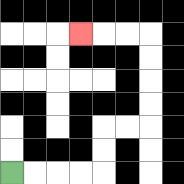{'start': '[0, 7]', 'end': '[3, 1]', 'path_directions': 'R,R,R,R,U,U,R,R,U,U,U,U,L,L,L', 'path_coordinates': '[[0, 7], [1, 7], [2, 7], [3, 7], [4, 7], [4, 6], [4, 5], [5, 5], [6, 5], [6, 4], [6, 3], [6, 2], [6, 1], [5, 1], [4, 1], [3, 1]]'}